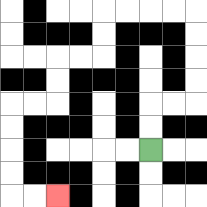{'start': '[6, 6]', 'end': '[2, 8]', 'path_directions': 'U,U,R,R,U,U,U,U,L,L,L,L,D,D,L,L,D,D,L,L,D,D,D,D,R,R', 'path_coordinates': '[[6, 6], [6, 5], [6, 4], [7, 4], [8, 4], [8, 3], [8, 2], [8, 1], [8, 0], [7, 0], [6, 0], [5, 0], [4, 0], [4, 1], [4, 2], [3, 2], [2, 2], [2, 3], [2, 4], [1, 4], [0, 4], [0, 5], [0, 6], [0, 7], [0, 8], [1, 8], [2, 8]]'}